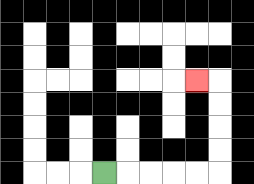{'start': '[4, 7]', 'end': '[8, 3]', 'path_directions': 'R,R,R,R,R,U,U,U,U,L', 'path_coordinates': '[[4, 7], [5, 7], [6, 7], [7, 7], [8, 7], [9, 7], [9, 6], [9, 5], [9, 4], [9, 3], [8, 3]]'}